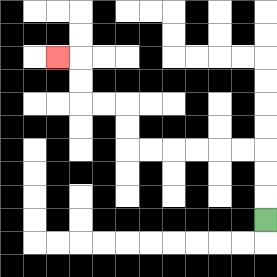{'start': '[11, 9]', 'end': '[2, 2]', 'path_directions': 'U,U,U,L,L,L,L,L,L,U,U,L,L,U,U,L', 'path_coordinates': '[[11, 9], [11, 8], [11, 7], [11, 6], [10, 6], [9, 6], [8, 6], [7, 6], [6, 6], [5, 6], [5, 5], [5, 4], [4, 4], [3, 4], [3, 3], [3, 2], [2, 2]]'}